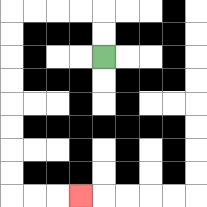{'start': '[4, 2]', 'end': '[3, 8]', 'path_directions': 'U,U,L,L,L,L,D,D,D,D,D,D,D,D,R,R,R', 'path_coordinates': '[[4, 2], [4, 1], [4, 0], [3, 0], [2, 0], [1, 0], [0, 0], [0, 1], [0, 2], [0, 3], [0, 4], [0, 5], [0, 6], [0, 7], [0, 8], [1, 8], [2, 8], [3, 8]]'}